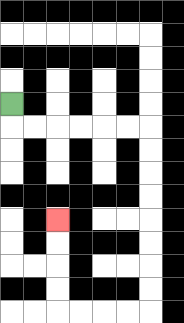{'start': '[0, 4]', 'end': '[2, 9]', 'path_directions': 'D,R,R,R,R,R,R,D,D,D,D,D,D,D,D,L,L,L,L,U,U,U,U', 'path_coordinates': '[[0, 4], [0, 5], [1, 5], [2, 5], [3, 5], [4, 5], [5, 5], [6, 5], [6, 6], [6, 7], [6, 8], [6, 9], [6, 10], [6, 11], [6, 12], [6, 13], [5, 13], [4, 13], [3, 13], [2, 13], [2, 12], [2, 11], [2, 10], [2, 9]]'}